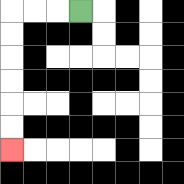{'start': '[3, 0]', 'end': '[0, 6]', 'path_directions': 'L,L,L,D,D,D,D,D,D', 'path_coordinates': '[[3, 0], [2, 0], [1, 0], [0, 0], [0, 1], [0, 2], [0, 3], [0, 4], [0, 5], [0, 6]]'}